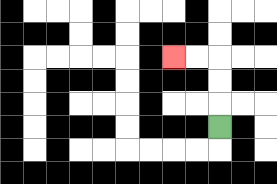{'start': '[9, 5]', 'end': '[7, 2]', 'path_directions': 'U,U,U,L,L', 'path_coordinates': '[[9, 5], [9, 4], [9, 3], [9, 2], [8, 2], [7, 2]]'}